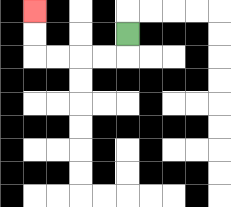{'start': '[5, 1]', 'end': '[1, 0]', 'path_directions': 'D,L,L,L,L,U,U', 'path_coordinates': '[[5, 1], [5, 2], [4, 2], [3, 2], [2, 2], [1, 2], [1, 1], [1, 0]]'}